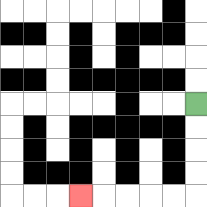{'start': '[8, 4]', 'end': '[3, 8]', 'path_directions': 'D,D,D,D,L,L,L,L,L', 'path_coordinates': '[[8, 4], [8, 5], [8, 6], [8, 7], [8, 8], [7, 8], [6, 8], [5, 8], [4, 8], [3, 8]]'}